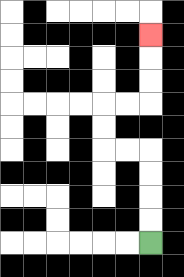{'start': '[6, 10]', 'end': '[6, 1]', 'path_directions': 'U,U,U,U,L,L,U,U,R,R,U,U,U', 'path_coordinates': '[[6, 10], [6, 9], [6, 8], [6, 7], [6, 6], [5, 6], [4, 6], [4, 5], [4, 4], [5, 4], [6, 4], [6, 3], [6, 2], [6, 1]]'}